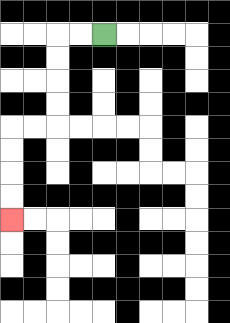{'start': '[4, 1]', 'end': '[0, 9]', 'path_directions': 'L,L,D,D,D,D,L,L,D,D,D,D', 'path_coordinates': '[[4, 1], [3, 1], [2, 1], [2, 2], [2, 3], [2, 4], [2, 5], [1, 5], [0, 5], [0, 6], [0, 7], [0, 8], [0, 9]]'}